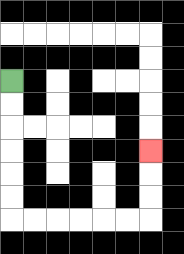{'start': '[0, 3]', 'end': '[6, 6]', 'path_directions': 'D,D,D,D,D,D,R,R,R,R,R,R,U,U,U', 'path_coordinates': '[[0, 3], [0, 4], [0, 5], [0, 6], [0, 7], [0, 8], [0, 9], [1, 9], [2, 9], [3, 9], [4, 9], [5, 9], [6, 9], [6, 8], [6, 7], [6, 6]]'}